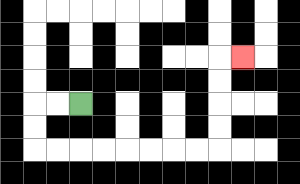{'start': '[3, 4]', 'end': '[10, 2]', 'path_directions': 'L,L,D,D,R,R,R,R,R,R,R,R,U,U,U,U,R', 'path_coordinates': '[[3, 4], [2, 4], [1, 4], [1, 5], [1, 6], [2, 6], [3, 6], [4, 6], [5, 6], [6, 6], [7, 6], [8, 6], [9, 6], [9, 5], [9, 4], [9, 3], [9, 2], [10, 2]]'}